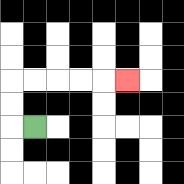{'start': '[1, 5]', 'end': '[5, 3]', 'path_directions': 'L,U,U,R,R,R,R,R', 'path_coordinates': '[[1, 5], [0, 5], [0, 4], [0, 3], [1, 3], [2, 3], [3, 3], [4, 3], [5, 3]]'}